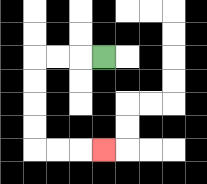{'start': '[4, 2]', 'end': '[4, 6]', 'path_directions': 'L,L,L,D,D,D,D,R,R,R', 'path_coordinates': '[[4, 2], [3, 2], [2, 2], [1, 2], [1, 3], [1, 4], [1, 5], [1, 6], [2, 6], [3, 6], [4, 6]]'}